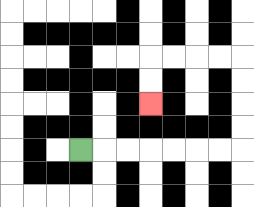{'start': '[3, 6]', 'end': '[6, 4]', 'path_directions': 'R,R,R,R,R,R,R,U,U,U,U,L,L,L,L,D,D', 'path_coordinates': '[[3, 6], [4, 6], [5, 6], [6, 6], [7, 6], [8, 6], [9, 6], [10, 6], [10, 5], [10, 4], [10, 3], [10, 2], [9, 2], [8, 2], [7, 2], [6, 2], [6, 3], [6, 4]]'}